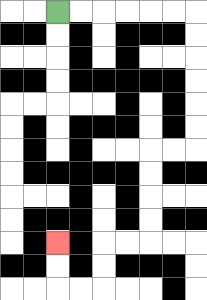{'start': '[2, 0]', 'end': '[2, 10]', 'path_directions': 'R,R,R,R,R,R,D,D,D,D,D,D,L,L,D,D,D,D,L,L,D,D,L,L,U,U', 'path_coordinates': '[[2, 0], [3, 0], [4, 0], [5, 0], [6, 0], [7, 0], [8, 0], [8, 1], [8, 2], [8, 3], [8, 4], [8, 5], [8, 6], [7, 6], [6, 6], [6, 7], [6, 8], [6, 9], [6, 10], [5, 10], [4, 10], [4, 11], [4, 12], [3, 12], [2, 12], [2, 11], [2, 10]]'}